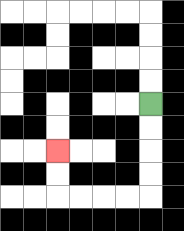{'start': '[6, 4]', 'end': '[2, 6]', 'path_directions': 'D,D,D,D,L,L,L,L,U,U', 'path_coordinates': '[[6, 4], [6, 5], [6, 6], [6, 7], [6, 8], [5, 8], [4, 8], [3, 8], [2, 8], [2, 7], [2, 6]]'}